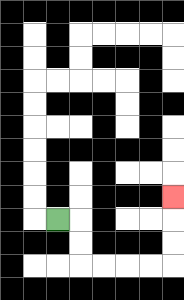{'start': '[2, 9]', 'end': '[7, 8]', 'path_directions': 'R,D,D,R,R,R,R,U,U,U', 'path_coordinates': '[[2, 9], [3, 9], [3, 10], [3, 11], [4, 11], [5, 11], [6, 11], [7, 11], [7, 10], [7, 9], [7, 8]]'}